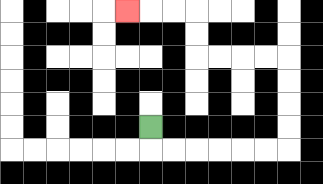{'start': '[6, 5]', 'end': '[5, 0]', 'path_directions': 'D,R,R,R,R,R,R,U,U,U,U,L,L,L,L,U,U,L,L,L', 'path_coordinates': '[[6, 5], [6, 6], [7, 6], [8, 6], [9, 6], [10, 6], [11, 6], [12, 6], [12, 5], [12, 4], [12, 3], [12, 2], [11, 2], [10, 2], [9, 2], [8, 2], [8, 1], [8, 0], [7, 0], [6, 0], [5, 0]]'}